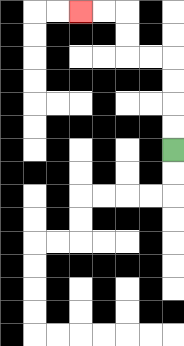{'start': '[7, 6]', 'end': '[3, 0]', 'path_directions': 'U,U,U,U,L,L,U,U,L,L', 'path_coordinates': '[[7, 6], [7, 5], [7, 4], [7, 3], [7, 2], [6, 2], [5, 2], [5, 1], [5, 0], [4, 0], [3, 0]]'}